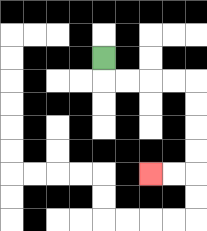{'start': '[4, 2]', 'end': '[6, 7]', 'path_directions': 'D,R,R,R,R,D,D,D,D,L,L', 'path_coordinates': '[[4, 2], [4, 3], [5, 3], [6, 3], [7, 3], [8, 3], [8, 4], [8, 5], [8, 6], [8, 7], [7, 7], [6, 7]]'}